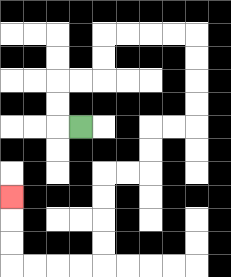{'start': '[3, 5]', 'end': '[0, 8]', 'path_directions': 'L,U,U,R,R,U,U,R,R,R,R,D,D,D,D,L,L,D,D,L,L,D,D,D,D,L,L,L,L,U,U,U', 'path_coordinates': '[[3, 5], [2, 5], [2, 4], [2, 3], [3, 3], [4, 3], [4, 2], [4, 1], [5, 1], [6, 1], [7, 1], [8, 1], [8, 2], [8, 3], [8, 4], [8, 5], [7, 5], [6, 5], [6, 6], [6, 7], [5, 7], [4, 7], [4, 8], [4, 9], [4, 10], [4, 11], [3, 11], [2, 11], [1, 11], [0, 11], [0, 10], [0, 9], [0, 8]]'}